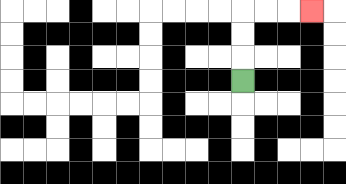{'start': '[10, 3]', 'end': '[13, 0]', 'path_directions': 'U,U,U,R,R,R', 'path_coordinates': '[[10, 3], [10, 2], [10, 1], [10, 0], [11, 0], [12, 0], [13, 0]]'}